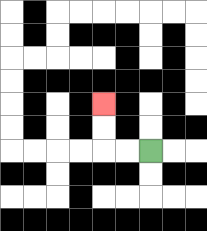{'start': '[6, 6]', 'end': '[4, 4]', 'path_directions': 'L,L,U,U', 'path_coordinates': '[[6, 6], [5, 6], [4, 6], [4, 5], [4, 4]]'}